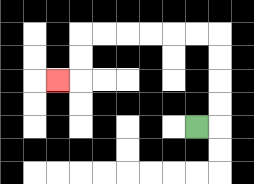{'start': '[8, 5]', 'end': '[2, 3]', 'path_directions': 'R,U,U,U,U,L,L,L,L,L,L,D,D,L', 'path_coordinates': '[[8, 5], [9, 5], [9, 4], [9, 3], [9, 2], [9, 1], [8, 1], [7, 1], [6, 1], [5, 1], [4, 1], [3, 1], [3, 2], [3, 3], [2, 3]]'}